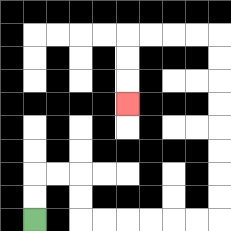{'start': '[1, 9]', 'end': '[5, 4]', 'path_directions': 'U,U,R,R,D,D,R,R,R,R,R,R,U,U,U,U,U,U,U,U,L,L,L,L,D,D,D', 'path_coordinates': '[[1, 9], [1, 8], [1, 7], [2, 7], [3, 7], [3, 8], [3, 9], [4, 9], [5, 9], [6, 9], [7, 9], [8, 9], [9, 9], [9, 8], [9, 7], [9, 6], [9, 5], [9, 4], [9, 3], [9, 2], [9, 1], [8, 1], [7, 1], [6, 1], [5, 1], [5, 2], [5, 3], [5, 4]]'}